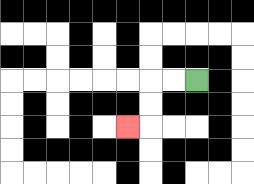{'start': '[8, 3]', 'end': '[5, 5]', 'path_directions': 'L,L,D,D,L', 'path_coordinates': '[[8, 3], [7, 3], [6, 3], [6, 4], [6, 5], [5, 5]]'}